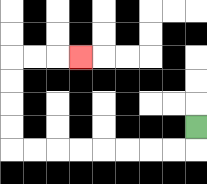{'start': '[8, 5]', 'end': '[3, 2]', 'path_directions': 'D,L,L,L,L,L,L,L,L,U,U,U,U,R,R,R', 'path_coordinates': '[[8, 5], [8, 6], [7, 6], [6, 6], [5, 6], [4, 6], [3, 6], [2, 6], [1, 6], [0, 6], [0, 5], [0, 4], [0, 3], [0, 2], [1, 2], [2, 2], [3, 2]]'}